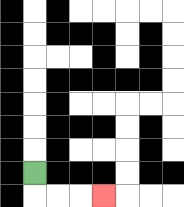{'start': '[1, 7]', 'end': '[4, 8]', 'path_directions': 'D,R,R,R', 'path_coordinates': '[[1, 7], [1, 8], [2, 8], [3, 8], [4, 8]]'}